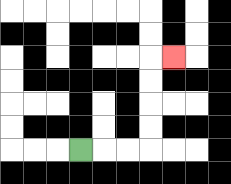{'start': '[3, 6]', 'end': '[7, 2]', 'path_directions': 'R,R,R,U,U,U,U,R', 'path_coordinates': '[[3, 6], [4, 6], [5, 6], [6, 6], [6, 5], [6, 4], [6, 3], [6, 2], [7, 2]]'}